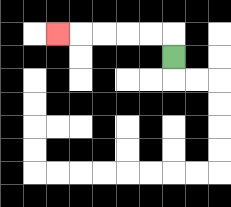{'start': '[7, 2]', 'end': '[2, 1]', 'path_directions': 'U,L,L,L,L,L', 'path_coordinates': '[[7, 2], [7, 1], [6, 1], [5, 1], [4, 1], [3, 1], [2, 1]]'}